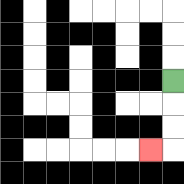{'start': '[7, 3]', 'end': '[6, 6]', 'path_directions': 'D,D,D,L', 'path_coordinates': '[[7, 3], [7, 4], [7, 5], [7, 6], [6, 6]]'}